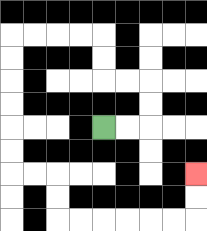{'start': '[4, 5]', 'end': '[8, 7]', 'path_directions': 'R,R,U,U,L,L,U,U,L,L,L,L,D,D,D,D,D,D,R,R,D,D,R,R,R,R,R,R,U,U', 'path_coordinates': '[[4, 5], [5, 5], [6, 5], [6, 4], [6, 3], [5, 3], [4, 3], [4, 2], [4, 1], [3, 1], [2, 1], [1, 1], [0, 1], [0, 2], [0, 3], [0, 4], [0, 5], [0, 6], [0, 7], [1, 7], [2, 7], [2, 8], [2, 9], [3, 9], [4, 9], [5, 9], [6, 9], [7, 9], [8, 9], [8, 8], [8, 7]]'}